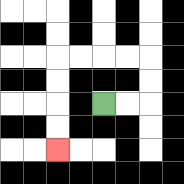{'start': '[4, 4]', 'end': '[2, 6]', 'path_directions': 'R,R,U,U,L,L,L,L,D,D,D,D', 'path_coordinates': '[[4, 4], [5, 4], [6, 4], [6, 3], [6, 2], [5, 2], [4, 2], [3, 2], [2, 2], [2, 3], [2, 4], [2, 5], [2, 6]]'}